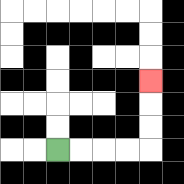{'start': '[2, 6]', 'end': '[6, 3]', 'path_directions': 'R,R,R,R,U,U,U', 'path_coordinates': '[[2, 6], [3, 6], [4, 6], [5, 6], [6, 6], [6, 5], [6, 4], [6, 3]]'}